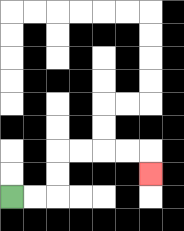{'start': '[0, 8]', 'end': '[6, 7]', 'path_directions': 'R,R,U,U,R,R,R,R,D', 'path_coordinates': '[[0, 8], [1, 8], [2, 8], [2, 7], [2, 6], [3, 6], [4, 6], [5, 6], [6, 6], [6, 7]]'}